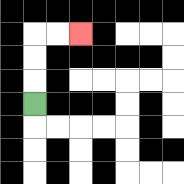{'start': '[1, 4]', 'end': '[3, 1]', 'path_directions': 'U,U,U,R,R', 'path_coordinates': '[[1, 4], [1, 3], [1, 2], [1, 1], [2, 1], [3, 1]]'}